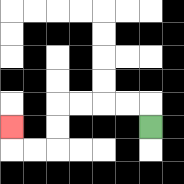{'start': '[6, 5]', 'end': '[0, 5]', 'path_directions': 'U,L,L,L,L,D,D,L,L,U', 'path_coordinates': '[[6, 5], [6, 4], [5, 4], [4, 4], [3, 4], [2, 4], [2, 5], [2, 6], [1, 6], [0, 6], [0, 5]]'}